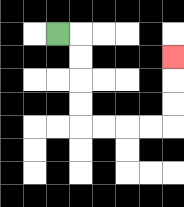{'start': '[2, 1]', 'end': '[7, 2]', 'path_directions': 'R,D,D,D,D,R,R,R,R,U,U,U', 'path_coordinates': '[[2, 1], [3, 1], [3, 2], [3, 3], [3, 4], [3, 5], [4, 5], [5, 5], [6, 5], [7, 5], [7, 4], [7, 3], [7, 2]]'}